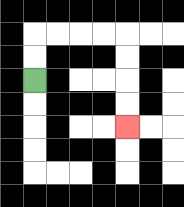{'start': '[1, 3]', 'end': '[5, 5]', 'path_directions': 'U,U,R,R,R,R,D,D,D,D', 'path_coordinates': '[[1, 3], [1, 2], [1, 1], [2, 1], [3, 1], [4, 1], [5, 1], [5, 2], [5, 3], [5, 4], [5, 5]]'}